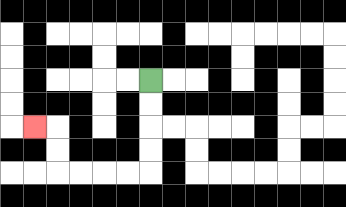{'start': '[6, 3]', 'end': '[1, 5]', 'path_directions': 'D,D,D,D,L,L,L,L,U,U,L', 'path_coordinates': '[[6, 3], [6, 4], [6, 5], [6, 6], [6, 7], [5, 7], [4, 7], [3, 7], [2, 7], [2, 6], [2, 5], [1, 5]]'}